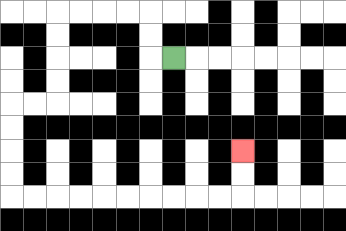{'start': '[7, 2]', 'end': '[10, 6]', 'path_directions': 'L,U,U,L,L,L,L,D,D,D,D,L,L,D,D,D,D,R,R,R,R,R,R,R,R,R,R,U,U', 'path_coordinates': '[[7, 2], [6, 2], [6, 1], [6, 0], [5, 0], [4, 0], [3, 0], [2, 0], [2, 1], [2, 2], [2, 3], [2, 4], [1, 4], [0, 4], [0, 5], [0, 6], [0, 7], [0, 8], [1, 8], [2, 8], [3, 8], [4, 8], [5, 8], [6, 8], [7, 8], [8, 8], [9, 8], [10, 8], [10, 7], [10, 6]]'}